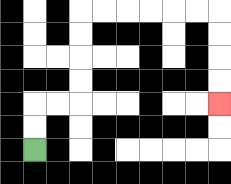{'start': '[1, 6]', 'end': '[9, 4]', 'path_directions': 'U,U,R,R,U,U,U,U,R,R,R,R,R,R,D,D,D,D', 'path_coordinates': '[[1, 6], [1, 5], [1, 4], [2, 4], [3, 4], [3, 3], [3, 2], [3, 1], [3, 0], [4, 0], [5, 0], [6, 0], [7, 0], [8, 0], [9, 0], [9, 1], [9, 2], [9, 3], [9, 4]]'}